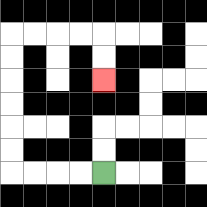{'start': '[4, 7]', 'end': '[4, 3]', 'path_directions': 'L,L,L,L,U,U,U,U,U,U,R,R,R,R,D,D', 'path_coordinates': '[[4, 7], [3, 7], [2, 7], [1, 7], [0, 7], [0, 6], [0, 5], [0, 4], [0, 3], [0, 2], [0, 1], [1, 1], [2, 1], [3, 1], [4, 1], [4, 2], [4, 3]]'}